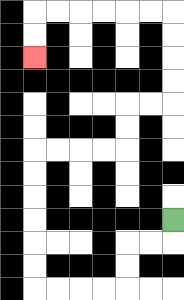{'start': '[7, 9]', 'end': '[1, 2]', 'path_directions': 'D,L,L,D,D,L,L,L,L,U,U,U,U,U,U,R,R,R,R,U,U,R,R,U,U,U,U,L,L,L,L,L,L,D,D', 'path_coordinates': '[[7, 9], [7, 10], [6, 10], [5, 10], [5, 11], [5, 12], [4, 12], [3, 12], [2, 12], [1, 12], [1, 11], [1, 10], [1, 9], [1, 8], [1, 7], [1, 6], [2, 6], [3, 6], [4, 6], [5, 6], [5, 5], [5, 4], [6, 4], [7, 4], [7, 3], [7, 2], [7, 1], [7, 0], [6, 0], [5, 0], [4, 0], [3, 0], [2, 0], [1, 0], [1, 1], [1, 2]]'}